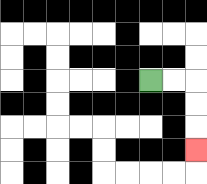{'start': '[6, 3]', 'end': '[8, 6]', 'path_directions': 'R,R,D,D,D', 'path_coordinates': '[[6, 3], [7, 3], [8, 3], [8, 4], [8, 5], [8, 6]]'}